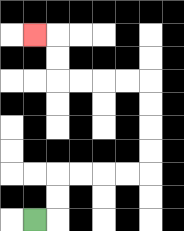{'start': '[1, 9]', 'end': '[1, 1]', 'path_directions': 'R,U,U,R,R,R,R,U,U,U,U,L,L,L,L,U,U,L', 'path_coordinates': '[[1, 9], [2, 9], [2, 8], [2, 7], [3, 7], [4, 7], [5, 7], [6, 7], [6, 6], [6, 5], [6, 4], [6, 3], [5, 3], [4, 3], [3, 3], [2, 3], [2, 2], [2, 1], [1, 1]]'}